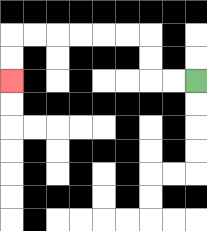{'start': '[8, 3]', 'end': '[0, 3]', 'path_directions': 'L,L,U,U,L,L,L,L,L,L,D,D', 'path_coordinates': '[[8, 3], [7, 3], [6, 3], [6, 2], [6, 1], [5, 1], [4, 1], [3, 1], [2, 1], [1, 1], [0, 1], [0, 2], [0, 3]]'}